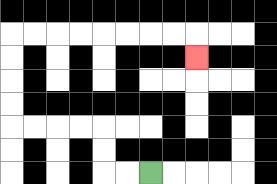{'start': '[6, 7]', 'end': '[8, 2]', 'path_directions': 'L,L,U,U,L,L,L,L,U,U,U,U,R,R,R,R,R,R,R,R,D', 'path_coordinates': '[[6, 7], [5, 7], [4, 7], [4, 6], [4, 5], [3, 5], [2, 5], [1, 5], [0, 5], [0, 4], [0, 3], [0, 2], [0, 1], [1, 1], [2, 1], [3, 1], [4, 1], [5, 1], [6, 1], [7, 1], [8, 1], [8, 2]]'}